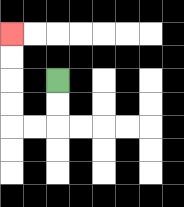{'start': '[2, 3]', 'end': '[0, 1]', 'path_directions': 'D,D,L,L,U,U,U,U', 'path_coordinates': '[[2, 3], [2, 4], [2, 5], [1, 5], [0, 5], [0, 4], [0, 3], [0, 2], [0, 1]]'}